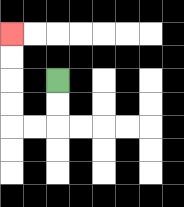{'start': '[2, 3]', 'end': '[0, 1]', 'path_directions': 'D,D,L,L,U,U,U,U', 'path_coordinates': '[[2, 3], [2, 4], [2, 5], [1, 5], [0, 5], [0, 4], [0, 3], [0, 2], [0, 1]]'}